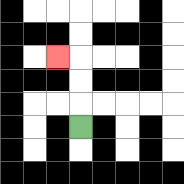{'start': '[3, 5]', 'end': '[2, 2]', 'path_directions': 'U,U,U,L', 'path_coordinates': '[[3, 5], [3, 4], [3, 3], [3, 2], [2, 2]]'}